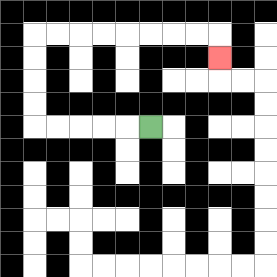{'start': '[6, 5]', 'end': '[9, 2]', 'path_directions': 'L,L,L,L,L,U,U,U,U,R,R,R,R,R,R,R,R,D', 'path_coordinates': '[[6, 5], [5, 5], [4, 5], [3, 5], [2, 5], [1, 5], [1, 4], [1, 3], [1, 2], [1, 1], [2, 1], [3, 1], [4, 1], [5, 1], [6, 1], [7, 1], [8, 1], [9, 1], [9, 2]]'}